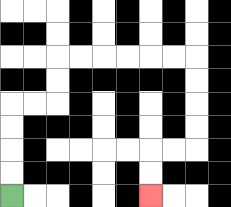{'start': '[0, 8]', 'end': '[6, 8]', 'path_directions': 'U,U,U,U,R,R,U,U,R,R,R,R,R,R,D,D,D,D,L,L,D,D', 'path_coordinates': '[[0, 8], [0, 7], [0, 6], [0, 5], [0, 4], [1, 4], [2, 4], [2, 3], [2, 2], [3, 2], [4, 2], [5, 2], [6, 2], [7, 2], [8, 2], [8, 3], [8, 4], [8, 5], [8, 6], [7, 6], [6, 6], [6, 7], [6, 8]]'}